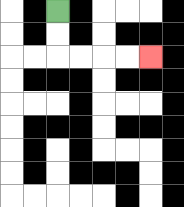{'start': '[2, 0]', 'end': '[6, 2]', 'path_directions': 'D,D,R,R,R,R', 'path_coordinates': '[[2, 0], [2, 1], [2, 2], [3, 2], [4, 2], [5, 2], [6, 2]]'}